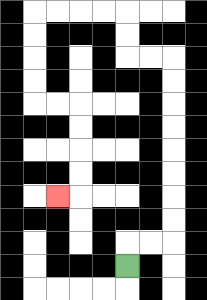{'start': '[5, 11]', 'end': '[2, 8]', 'path_directions': 'U,R,R,U,U,U,U,U,U,U,U,L,L,U,U,L,L,L,L,D,D,D,D,R,R,D,D,D,D,L', 'path_coordinates': '[[5, 11], [5, 10], [6, 10], [7, 10], [7, 9], [7, 8], [7, 7], [7, 6], [7, 5], [7, 4], [7, 3], [7, 2], [6, 2], [5, 2], [5, 1], [5, 0], [4, 0], [3, 0], [2, 0], [1, 0], [1, 1], [1, 2], [1, 3], [1, 4], [2, 4], [3, 4], [3, 5], [3, 6], [3, 7], [3, 8], [2, 8]]'}